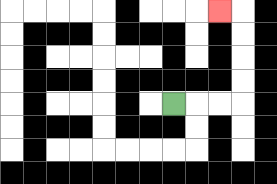{'start': '[7, 4]', 'end': '[9, 0]', 'path_directions': 'R,R,R,U,U,U,U,L', 'path_coordinates': '[[7, 4], [8, 4], [9, 4], [10, 4], [10, 3], [10, 2], [10, 1], [10, 0], [9, 0]]'}